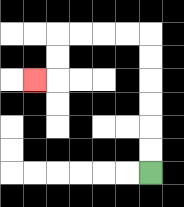{'start': '[6, 7]', 'end': '[1, 3]', 'path_directions': 'U,U,U,U,U,U,L,L,L,L,D,D,L', 'path_coordinates': '[[6, 7], [6, 6], [6, 5], [6, 4], [6, 3], [6, 2], [6, 1], [5, 1], [4, 1], [3, 1], [2, 1], [2, 2], [2, 3], [1, 3]]'}